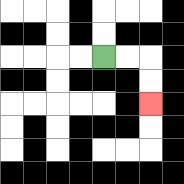{'start': '[4, 2]', 'end': '[6, 4]', 'path_directions': 'R,R,D,D', 'path_coordinates': '[[4, 2], [5, 2], [6, 2], [6, 3], [6, 4]]'}